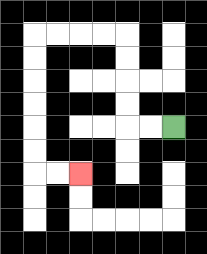{'start': '[7, 5]', 'end': '[3, 7]', 'path_directions': 'L,L,U,U,U,U,L,L,L,L,D,D,D,D,D,D,R,R', 'path_coordinates': '[[7, 5], [6, 5], [5, 5], [5, 4], [5, 3], [5, 2], [5, 1], [4, 1], [3, 1], [2, 1], [1, 1], [1, 2], [1, 3], [1, 4], [1, 5], [1, 6], [1, 7], [2, 7], [3, 7]]'}